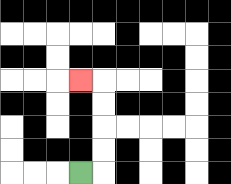{'start': '[3, 7]', 'end': '[3, 3]', 'path_directions': 'R,U,U,U,U,L', 'path_coordinates': '[[3, 7], [4, 7], [4, 6], [4, 5], [4, 4], [4, 3], [3, 3]]'}